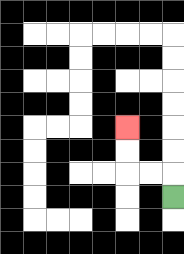{'start': '[7, 8]', 'end': '[5, 5]', 'path_directions': 'U,L,L,U,U', 'path_coordinates': '[[7, 8], [7, 7], [6, 7], [5, 7], [5, 6], [5, 5]]'}